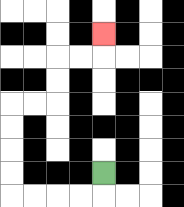{'start': '[4, 7]', 'end': '[4, 1]', 'path_directions': 'D,L,L,L,L,U,U,U,U,R,R,U,U,R,R,U', 'path_coordinates': '[[4, 7], [4, 8], [3, 8], [2, 8], [1, 8], [0, 8], [0, 7], [0, 6], [0, 5], [0, 4], [1, 4], [2, 4], [2, 3], [2, 2], [3, 2], [4, 2], [4, 1]]'}